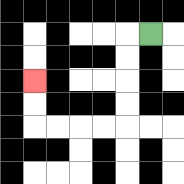{'start': '[6, 1]', 'end': '[1, 3]', 'path_directions': 'L,D,D,D,D,L,L,L,L,U,U', 'path_coordinates': '[[6, 1], [5, 1], [5, 2], [5, 3], [5, 4], [5, 5], [4, 5], [3, 5], [2, 5], [1, 5], [1, 4], [1, 3]]'}